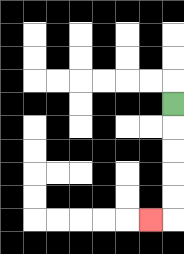{'start': '[7, 4]', 'end': '[6, 9]', 'path_directions': 'D,D,D,D,D,L', 'path_coordinates': '[[7, 4], [7, 5], [7, 6], [7, 7], [7, 8], [7, 9], [6, 9]]'}